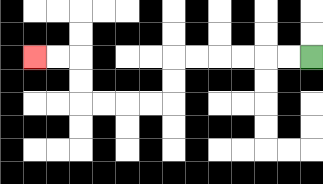{'start': '[13, 2]', 'end': '[1, 2]', 'path_directions': 'L,L,L,L,L,L,D,D,L,L,L,L,U,U,L,L', 'path_coordinates': '[[13, 2], [12, 2], [11, 2], [10, 2], [9, 2], [8, 2], [7, 2], [7, 3], [7, 4], [6, 4], [5, 4], [4, 4], [3, 4], [3, 3], [3, 2], [2, 2], [1, 2]]'}